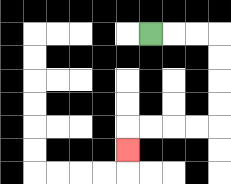{'start': '[6, 1]', 'end': '[5, 6]', 'path_directions': 'R,R,R,D,D,D,D,L,L,L,L,D', 'path_coordinates': '[[6, 1], [7, 1], [8, 1], [9, 1], [9, 2], [9, 3], [9, 4], [9, 5], [8, 5], [7, 5], [6, 5], [5, 5], [5, 6]]'}